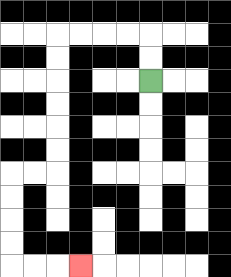{'start': '[6, 3]', 'end': '[3, 11]', 'path_directions': 'U,U,L,L,L,L,D,D,D,D,D,D,L,L,D,D,D,D,R,R,R', 'path_coordinates': '[[6, 3], [6, 2], [6, 1], [5, 1], [4, 1], [3, 1], [2, 1], [2, 2], [2, 3], [2, 4], [2, 5], [2, 6], [2, 7], [1, 7], [0, 7], [0, 8], [0, 9], [0, 10], [0, 11], [1, 11], [2, 11], [3, 11]]'}